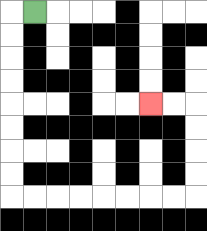{'start': '[1, 0]', 'end': '[6, 4]', 'path_directions': 'L,D,D,D,D,D,D,D,D,R,R,R,R,R,R,R,R,U,U,U,U,L,L', 'path_coordinates': '[[1, 0], [0, 0], [0, 1], [0, 2], [0, 3], [0, 4], [0, 5], [0, 6], [0, 7], [0, 8], [1, 8], [2, 8], [3, 8], [4, 8], [5, 8], [6, 8], [7, 8], [8, 8], [8, 7], [8, 6], [8, 5], [8, 4], [7, 4], [6, 4]]'}